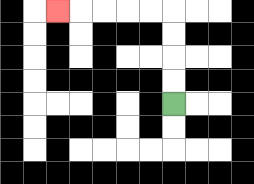{'start': '[7, 4]', 'end': '[2, 0]', 'path_directions': 'U,U,U,U,L,L,L,L,L', 'path_coordinates': '[[7, 4], [7, 3], [7, 2], [7, 1], [7, 0], [6, 0], [5, 0], [4, 0], [3, 0], [2, 0]]'}